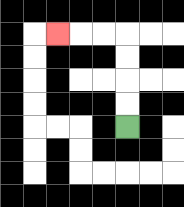{'start': '[5, 5]', 'end': '[2, 1]', 'path_directions': 'U,U,U,U,L,L,L', 'path_coordinates': '[[5, 5], [5, 4], [5, 3], [5, 2], [5, 1], [4, 1], [3, 1], [2, 1]]'}